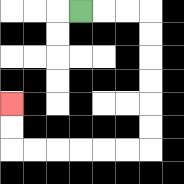{'start': '[3, 0]', 'end': '[0, 4]', 'path_directions': 'R,R,R,D,D,D,D,D,D,L,L,L,L,L,L,U,U', 'path_coordinates': '[[3, 0], [4, 0], [5, 0], [6, 0], [6, 1], [6, 2], [6, 3], [6, 4], [6, 5], [6, 6], [5, 6], [4, 6], [3, 6], [2, 6], [1, 6], [0, 6], [0, 5], [0, 4]]'}